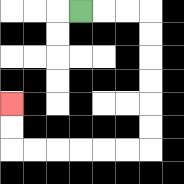{'start': '[3, 0]', 'end': '[0, 4]', 'path_directions': 'R,R,R,D,D,D,D,D,D,L,L,L,L,L,L,U,U', 'path_coordinates': '[[3, 0], [4, 0], [5, 0], [6, 0], [6, 1], [6, 2], [6, 3], [6, 4], [6, 5], [6, 6], [5, 6], [4, 6], [3, 6], [2, 6], [1, 6], [0, 6], [0, 5], [0, 4]]'}